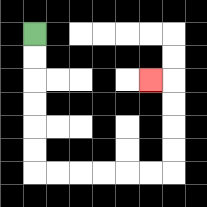{'start': '[1, 1]', 'end': '[6, 3]', 'path_directions': 'D,D,D,D,D,D,R,R,R,R,R,R,U,U,U,U,L', 'path_coordinates': '[[1, 1], [1, 2], [1, 3], [1, 4], [1, 5], [1, 6], [1, 7], [2, 7], [3, 7], [4, 7], [5, 7], [6, 7], [7, 7], [7, 6], [7, 5], [7, 4], [7, 3], [6, 3]]'}